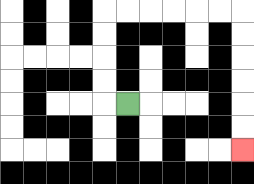{'start': '[5, 4]', 'end': '[10, 6]', 'path_directions': 'L,U,U,U,U,R,R,R,R,R,R,D,D,D,D,D,D', 'path_coordinates': '[[5, 4], [4, 4], [4, 3], [4, 2], [4, 1], [4, 0], [5, 0], [6, 0], [7, 0], [8, 0], [9, 0], [10, 0], [10, 1], [10, 2], [10, 3], [10, 4], [10, 5], [10, 6]]'}